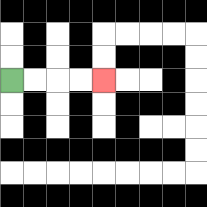{'start': '[0, 3]', 'end': '[4, 3]', 'path_directions': 'R,R,R,R', 'path_coordinates': '[[0, 3], [1, 3], [2, 3], [3, 3], [4, 3]]'}